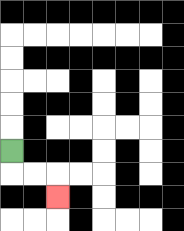{'start': '[0, 6]', 'end': '[2, 8]', 'path_directions': 'D,R,R,D', 'path_coordinates': '[[0, 6], [0, 7], [1, 7], [2, 7], [2, 8]]'}